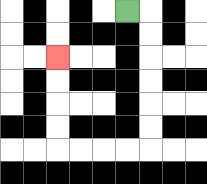{'start': '[5, 0]', 'end': '[2, 2]', 'path_directions': 'R,D,D,D,D,D,D,L,L,L,L,U,U,U,U', 'path_coordinates': '[[5, 0], [6, 0], [6, 1], [6, 2], [6, 3], [6, 4], [6, 5], [6, 6], [5, 6], [4, 6], [3, 6], [2, 6], [2, 5], [2, 4], [2, 3], [2, 2]]'}